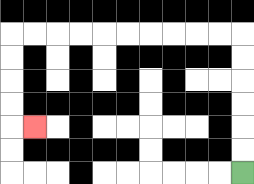{'start': '[10, 7]', 'end': '[1, 5]', 'path_directions': 'U,U,U,U,U,U,L,L,L,L,L,L,L,L,L,L,D,D,D,D,R', 'path_coordinates': '[[10, 7], [10, 6], [10, 5], [10, 4], [10, 3], [10, 2], [10, 1], [9, 1], [8, 1], [7, 1], [6, 1], [5, 1], [4, 1], [3, 1], [2, 1], [1, 1], [0, 1], [0, 2], [0, 3], [0, 4], [0, 5], [1, 5]]'}